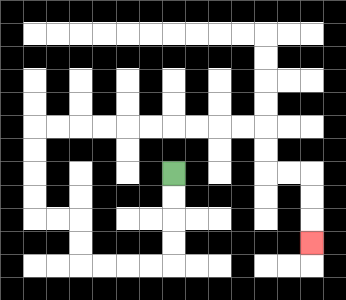{'start': '[7, 7]', 'end': '[13, 10]', 'path_directions': 'D,D,D,D,L,L,L,L,U,U,L,L,U,U,U,U,R,R,R,R,R,R,R,R,R,R,D,D,R,R,D,D,D', 'path_coordinates': '[[7, 7], [7, 8], [7, 9], [7, 10], [7, 11], [6, 11], [5, 11], [4, 11], [3, 11], [3, 10], [3, 9], [2, 9], [1, 9], [1, 8], [1, 7], [1, 6], [1, 5], [2, 5], [3, 5], [4, 5], [5, 5], [6, 5], [7, 5], [8, 5], [9, 5], [10, 5], [11, 5], [11, 6], [11, 7], [12, 7], [13, 7], [13, 8], [13, 9], [13, 10]]'}